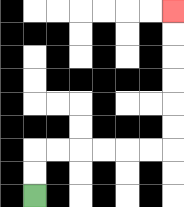{'start': '[1, 8]', 'end': '[7, 0]', 'path_directions': 'U,U,R,R,R,R,R,R,U,U,U,U,U,U', 'path_coordinates': '[[1, 8], [1, 7], [1, 6], [2, 6], [3, 6], [4, 6], [5, 6], [6, 6], [7, 6], [7, 5], [7, 4], [7, 3], [7, 2], [7, 1], [7, 0]]'}